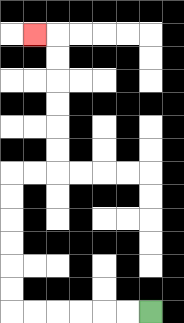{'start': '[6, 13]', 'end': '[1, 1]', 'path_directions': 'L,L,L,L,L,L,U,U,U,U,U,U,R,R,U,U,U,U,U,U,L', 'path_coordinates': '[[6, 13], [5, 13], [4, 13], [3, 13], [2, 13], [1, 13], [0, 13], [0, 12], [0, 11], [0, 10], [0, 9], [0, 8], [0, 7], [1, 7], [2, 7], [2, 6], [2, 5], [2, 4], [2, 3], [2, 2], [2, 1], [1, 1]]'}